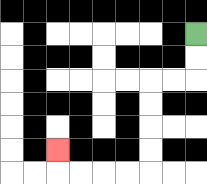{'start': '[8, 1]', 'end': '[2, 6]', 'path_directions': 'D,D,L,L,D,D,D,D,L,L,L,L,U', 'path_coordinates': '[[8, 1], [8, 2], [8, 3], [7, 3], [6, 3], [6, 4], [6, 5], [6, 6], [6, 7], [5, 7], [4, 7], [3, 7], [2, 7], [2, 6]]'}